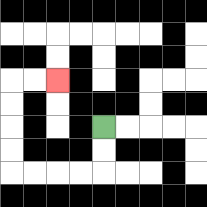{'start': '[4, 5]', 'end': '[2, 3]', 'path_directions': 'D,D,L,L,L,L,U,U,U,U,R,R', 'path_coordinates': '[[4, 5], [4, 6], [4, 7], [3, 7], [2, 7], [1, 7], [0, 7], [0, 6], [0, 5], [0, 4], [0, 3], [1, 3], [2, 3]]'}